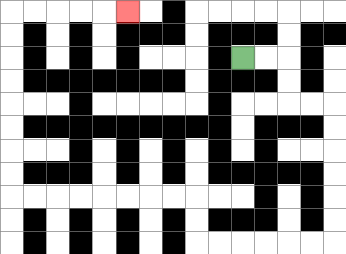{'start': '[10, 2]', 'end': '[5, 0]', 'path_directions': 'R,R,D,D,R,R,D,D,D,D,D,D,L,L,L,L,L,L,U,U,L,L,L,L,L,L,L,L,U,U,U,U,U,U,U,U,R,R,R,R,R', 'path_coordinates': '[[10, 2], [11, 2], [12, 2], [12, 3], [12, 4], [13, 4], [14, 4], [14, 5], [14, 6], [14, 7], [14, 8], [14, 9], [14, 10], [13, 10], [12, 10], [11, 10], [10, 10], [9, 10], [8, 10], [8, 9], [8, 8], [7, 8], [6, 8], [5, 8], [4, 8], [3, 8], [2, 8], [1, 8], [0, 8], [0, 7], [0, 6], [0, 5], [0, 4], [0, 3], [0, 2], [0, 1], [0, 0], [1, 0], [2, 0], [3, 0], [4, 0], [5, 0]]'}